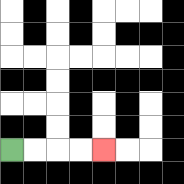{'start': '[0, 6]', 'end': '[4, 6]', 'path_directions': 'R,R,R,R', 'path_coordinates': '[[0, 6], [1, 6], [2, 6], [3, 6], [4, 6]]'}